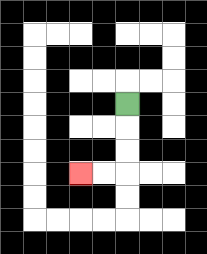{'start': '[5, 4]', 'end': '[3, 7]', 'path_directions': 'D,D,D,L,L', 'path_coordinates': '[[5, 4], [5, 5], [5, 6], [5, 7], [4, 7], [3, 7]]'}